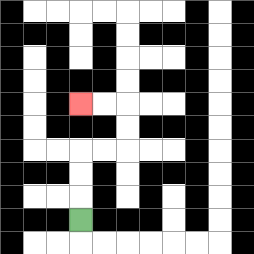{'start': '[3, 9]', 'end': '[3, 4]', 'path_directions': 'U,U,U,R,R,U,U,L,L', 'path_coordinates': '[[3, 9], [3, 8], [3, 7], [3, 6], [4, 6], [5, 6], [5, 5], [5, 4], [4, 4], [3, 4]]'}